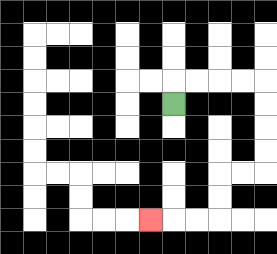{'start': '[7, 4]', 'end': '[6, 9]', 'path_directions': 'U,R,R,R,R,D,D,D,D,L,L,D,D,L,L,L', 'path_coordinates': '[[7, 4], [7, 3], [8, 3], [9, 3], [10, 3], [11, 3], [11, 4], [11, 5], [11, 6], [11, 7], [10, 7], [9, 7], [9, 8], [9, 9], [8, 9], [7, 9], [6, 9]]'}